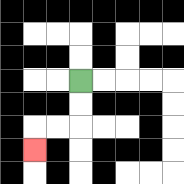{'start': '[3, 3]', 'end': '[1, 6]', 'path_directions': 'D,D,L,L,D', 'path_coordinates': '[[3, 3], [3, 4], [3, 5], [2, 5], [1, 5], [1, 6]]'}